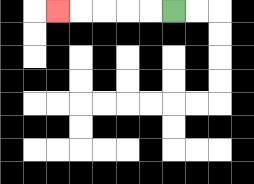{'start': '[7, 0]', 'end': '[2, 0]', 'path_directions': 'L,L,L,L,L', 'path_coordinates': '[[7, 0], [6, 0], [5, 0], [4, 0], [3, 0], [2, 0]]'}